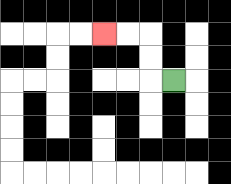{'start': '[7, 3]', 'end': '[4, 1]', 'path_directions': 'L,U,U,L,L', 'path_coordinates': '[[7, 3], [6, 3], [6, 2], [6, 1], [5, 1], [4, 1]]'}